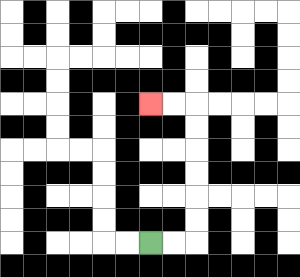{'start': '[6, 10]', 'end': '[6, 4]', 'path_directions': 'R,R,U,U,U,U,U,U,L,L', 'path_coordinates': '[[6, 10], [7, 10], [8, 10], [8, 9], [8, 8], [8, 7], [8, 6], [8, 5], [8, 4], [7, 4], [6, 4]]'}